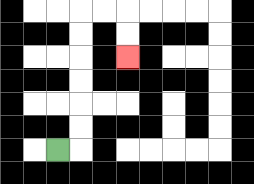{'start': '[2, 6]', 'end': '[5, 2]', 'path_directions': 'R,U,U,U,U,U,U,R,R,D,D', 'path_coordinates': '[[2, 6], [3, 6], [3, 5], [3, 4], [3, 3], [3, 2], [3, 1], [3, 0], [4, 0], [5, 0], [5, 1], [5, 2]]'}